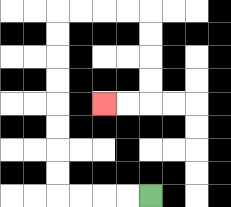{'start': '[6, 8]', 'end': '[4, 4]', 'path_directions': 'L,L,L,L,U,U,U,U,U,U,U,U,R,R,R,R,D,D,D,D,L,L', 'path_coordinates': '[[6, 8], [5, 8], [4, 8], [3, 8], [2, 8], [2, 7], [2, 6], [2, 5], [2, 4], [2, 3], [2, 2], [2, 1], [2, 0], [3, 0], [4, 0], [5, 0], [6, 0], [6, 1], [6, 2], [6, 3], [6, 4], [5, 4], [4, 4]]'}